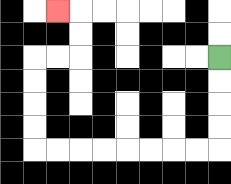{'start': '[9, 2]', 'end': '[2, 0]', 'path_directions': 'D,D,D,D,L,L,L,L,L,L,L,L,U,U,U,U,R,R,U,U,L', 'path_coordinates': '[[9, 2], [9, 3], [9, 4], [9, 5], [9, 6], [8, 6], [7, 6], [6, 6], [5, 6], [4, 6], [3, 6], [2, 6], [1, 6], [1, 5], [1, 4], [1, 3], [1, 2], [2, 2], [3, 2], [3, 1], [3, 0], [2, 0]]'}